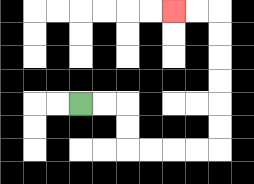{'start': '[3, 4]', 'end': '[7, 0]', 'path_directions': 'R,R,D,D,R,R,R,R,U,U,U,U,U,U,L,L', 'path_coordinates': '[[3, 4], [4, 4], [5, 4], [5, 5], [5, 6], [6, 6], [7, 6], [8, 6], [9, 6], [9, 5], [9, 4], [9, 3], [9, 2], [9, 1], [9, 0], [8, 0], [7, 0]]'}